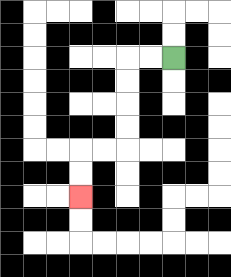{'start': '[7, 2]', 'end': '[3, 8]', 'path_directions': 'L,L,D,D,D,D,L,L,D,D', 'path_coordinates': '[[7, 2], [6, 2], [5, 2], [5, 3], [5, 4], [5, 5], [5, 6], [4, 6], [3, 6], [3, 7], [3, 8]]'}